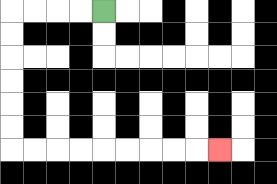{'start': '[4, 0]', 'end': '[9, 6]', 'path_directions': 'L,L,L,L,D,D,D,D,D,D,R,R,R,R,R,R,R,R,R', 'path_coordinates': '[[4, 0], [3, 0], [2, 0], [1, 0], [0, 0], [0, 1], [0, 2], [0, 3], [0, 4], [0, 5], [0, 6], [1, 6], [2, 6], [3, 6], [4, 6], [5, 6], [6, 6], [7, 6], [8, 6], [9, 6]]'}